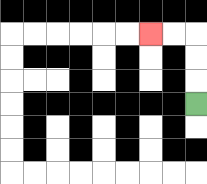{'start': '[8, 4]', 'end': '[6, 1]', 'path_directions': 'U,U,U,L,L', 'path_coordinates': '[[8, 4], [8, 3], [8, 2], [8, 1], [7, 1], [6, 1]]'}